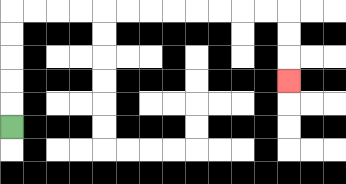{'start': '[0, 5]', 'end': '[12, 3]', 'path_directions': 'U,U,U,U,U,R,R,R,R,R,R,R,R,R,R,R,R,D,D,D', 'path_coordinates': '[[0, 5], [0, 4], [0, 3], [0, 2], [0, 1], [0, 0], [1, 0], [2, 0], [3, 0], [4, 0], [5, 0], [6, 0], [7, 0], [8, 0], [9, 0], [10, 0], [11, 0], [12, 0], [12, 1], [12, 2], [12, 3]]'}